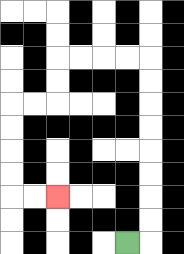{'start': '[5, 10]', 'end': '[2, 8]', 'path_directions': 'R,U,U,U,U,U,U,U,U,L,L,L,L,D,D,L,L,D,D,D,D,R,R', 'path_coordinates': '[[5, 10], [6, 10], [6, 9], [6, 8], [6, 7], [6, 6], [6, 5], [6, 4], [6, 3], [6, 2], [5, 2], [4, 2], [3, 2], [2, 2], [2, 3], [2, 4], [1, 4], [0, 4], [0, 5], [0, 6], [0, 7], [0, 8], [1, 8], [2, 8]]'}